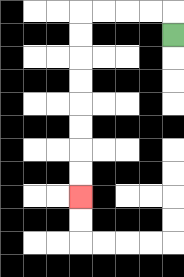{'start': '[7, 1]', 'end': '[3, 8]', 'path_directions': 'U,L,L,L,L,D,D,D,D,D,D,D,D', 'path_coordinates': '[[7, 1], [7, 0], [6, 0], [5, 0], [4, 0], [3, 0], [3, 1], [3, 2], [3, 3], [3, 4], [3, 5], [3, 6], [3, 7], [3, 8]]'}